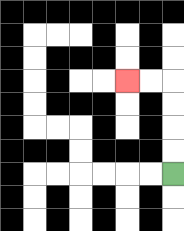{'start': '[7, 7]', 'end': '[5, 3]', 'path_directions': 'U,U,U,U,L,L', 'path_coordinates': '[[7, 7], [7, 6], [7, 5], [7, 4], [7, 3], [6, 3], [5, 3]]'}